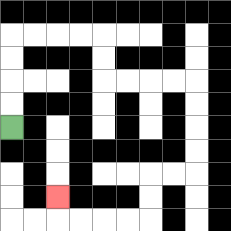{'start': '[0, 5]', 'end': '[2, 8]', 'path_directions': 'U,U,U,U,R,R,R,R,D,D,R,R,R,R,D,D,D,D,L,L,D,D,L,L,L,L,U', 'path_coordinates': '[[0, 5], [0, 4], [0, 3], [0, 2], [0, 1], [1, 1], [2, 1], [3, 1], [4, 1], [4, 2], [4, 3], [5, 3], [6, 3], [7, 3], [8, 3], [8, 4], [8, 5], [8, 6], [8, 7], [7, 7], [6, 7], [6, 8], [6, 9], [5, 9], [4, 9], [3, 9], [2, 9], [2, 8]]'}